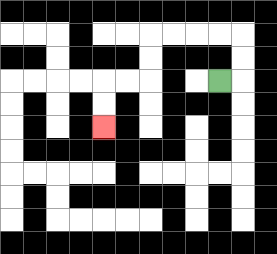{'start': '[9, 3]', 'end': '[4, 5]', 'path_directions': 'R,U,U,L,L,L,L,D,D,L,L,D,D', 'path_coordinates': '[[9, 3], [10, 3], [10, 2], [10, 1], [9, 1], [8, 1], [7, 1], [6, 1], [6, 2], [6, 3], [5, 3], [4, 3], [4, 4], [4, 5]]'}